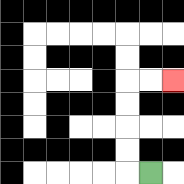{'start': '[6, 7]', 'end': '[7, 3]', 'path_directions': 'L,U,U,U,U,R,R', 'path_coordinates': '[[6, 7], [5, 7], [5, 6], [5, 5], [5, 4], [5, 3], [6, 3], [7, 3]]'}